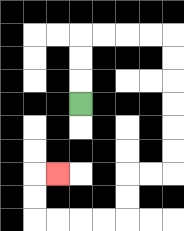{'start': '[3, 4]', 'end': '[2, 7]', 'path_directions': 'U,U,U,R,R,R,R,D,D,D,D,D,D,L,L,D,D,L,L,L,L,U,U,R', 'path_coordinates': '[[3, 4], [3, 3], [3, 2], [3, 1], [4, 1], [5, 1], [6, 1], [7, 1], [7, 2], [7, 3], [7, 4], [7, 5], [7, 6], [7, 7], [6, 7], [5, 7], [5, 8], [5, 9], [4, 9], [3, 9], [2, 9], [1, 9], [1, 8], [1, 7], [2, 7]]'}